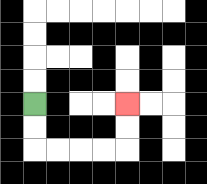{'start': '[1, 4]', 'end': '[5, 4]', 'path_directions': 'D,D,R,R,R,R,U,U', 'path_coordinates': '[[1, 4], [1, 5], [1, 6], [2, 6], [3, 6], [4, 6], [5, 6], [5, 5], [5, 4]]'}